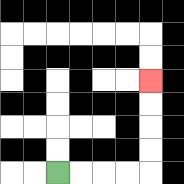{'start': '[2, 7]', 'end': '[6, 3]', 'path_directions': 'R,R,R,R,U,U,U,U', 'path_coordinates': '[[2, 7], [3, 7], [4, 7], [5, 7], [6, 7], [6, 6], [6, 5], [6, 4], [6, 3]]'}